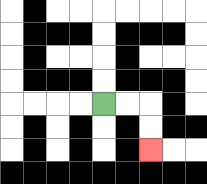{'start': '[4, 4]', 'end': '[6, 6]', 'path_directions': 'R,R,D,D', 'path_coordinates': '[[4, 4], [5, 4], [6, 4], [6, 5], [6, 6]]'}